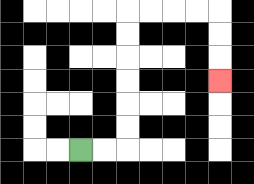{'start': '[3, 6]', 'end': '[9, 3]', 'path_directions': 'R,R,U,U,U,U,U,U,R,R,R,R,D,D,D', 'path_coordinates': '[[3, 6], [4, 6], [5, 6], [5, 5], [5, 4], [5, 3], [5, 2], [5, 1], [5, 0], [6, 0], [7, 0], [8, 0], [9, 0], [9, 1], [9, 2], [9, 3]]'}